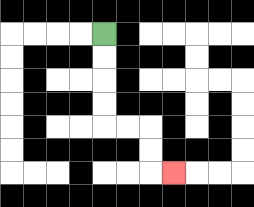{'start': '[4, 1]', 'end': '[7, 7]', 'path_directions': 'D,D,D,D,R,R,D,D,R', 'path_coordinates': '[[4, 1], [4, 2], [4, 3], [4, 4], [4, 5], [5, 5], [6, 5], [6, 6], [6, 7], [7, 7]]'}